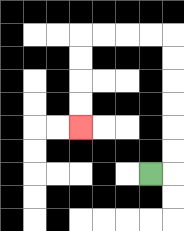{'start': '[6, 7]', 'end': '[3, 5]', 'path_directions': 'R,U,U,U,U,U,U,L,L,L,L,D,D,D,D', 'path_coordinates': '[[6, 7], [7, 7], [7, 6], [7, 5], [7, 4], [7, 3], [7, 2], [7, 1], [6, 1], [5, 1], [4, 1], [3, 1], [3, 2], [3, 3], [3, 4], [3, 5]]'}